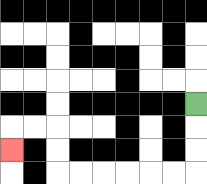{'start': '[8, 4]', 'end': '[0, 6]', 'path_directions': 'D,D,D,L,L,L,L,L,L,U,U,L,L,D', 'path_coordinates': '[[8, 4], [8, 5], [8, 6], [8, 7], [7, 7], [6, 7], [5, 7], [4, 7], [3, 7], [2, 7], [2, 6], [2, 5], [1, 5], [0, 5], [0, 6]]'}